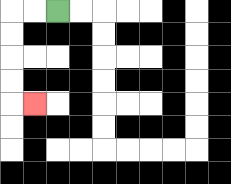{'start': '[2, 0]', 'end': '[1, 4]', 'path_directions': 'L,L,D,D,D,D,R', 'path_coordinates': '[[2, 0], [1, 0], [0, 0], [0, 1], [0, 2], [0, 3], [0, 4], [1, 4]]'}